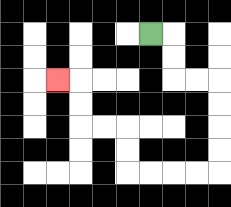{'start': '[6, 1]', 'end': '[2, 3]', 'path_directions': 'R,D,D,R,R,D,D,D,D,L,L,L,L,U,U,L,L,U,U,L', 'path_coordinates': '[[6, 1], [7, 1], [7, 2], [7, 3], [8, 3], [9, 3], [9, 4], [9, 5], [9, 6], [9, 7], [8, 7], [7, 7], [6, 7], [5, 7], [5, 6], [5, 5], [4, 5], [3, 5], [3, 4], [3, 3], [2, 3]]'}